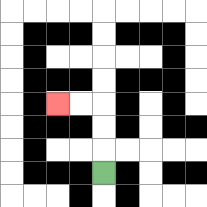{'start': '[4, 7]', 'end': '[2, 4]', 'path_directions': 'U,U,U,L,L', 'path_coordinates': '[[4, 7], [4, 6], [4, 5], [4, 4], [3, 4], [2, 4]]'}